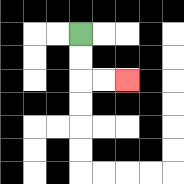{'start': '[3, 1]', 'end': '[5, 3]', 'path_directions': 'D,D,R,R', 'path_coordinates': '[[3, 1], [3, 2], [3, 3], [4, 3], [5, 3]]'}